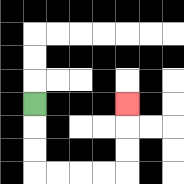{'start': '[1, 4]', 'end': '[5, 4]', 'path_directions': 'D,D,D,R,R,R,R,U,U,U', 'path_coordinates': '[[1, 4], [1, 5], [1, 6], [1, 7], [2, 7], [3, 7], [4, 7], [5, 7], [5, 6], [5, 5], [5, 4]]'}